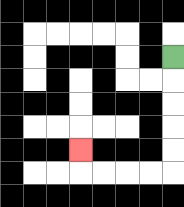{'start': '[7, 2]', 'end': '[3, 6]', 'path_directions': 'D,D,D,D,D,L,L,L,L,U', 'path_coordinates': '[[7, 2], [7, 3], [7, 4], [7, 5], [7, 6], [7, 7], [6, 7], [5, 7], [4, 7], [3, 7], [3, 6]]'}